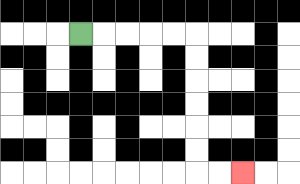{'start': '[3, 1]', 'end': '[10, 7]', 'path_directions': 'R,R,R,R,R,D,D,D,D,D,D,R,R', 'path_coordinates': '[[3, 1], [4, 1], [5, 1], [6, 1], [7, 1], [8, 1], [8, 2], [8, 3], [8, 4], [8, 5], [8, 6], [8, 7], [9, 7], [10, 7]]'}